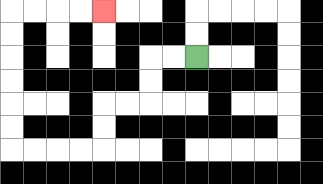{'start': '[8, 2]', 'end': '[4, 0]', 'path_directions': 'L,L,D,D,L,L,D,D,L,L,L,L,U,U,U,U,U,U,R,R,R,R', 'path_coordinates': '[[8, 2], [7, 2], [6, 2], [6, 3], [6, 4], [5, 4], [4, 4], [4, 5], [4, 6], [3, 6], [2, 6], [1, 6], [0, 6], [0, 5], [0, 4], [0, 3], [0, 2], [0, 1], [0, 0], [1, 0], [2, 0], [3, 0], [4, 0]]'}